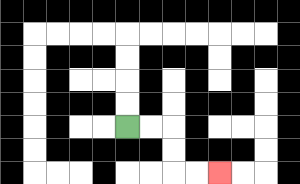{'start': '[5, 5]', 'end': '[9, 7]', 'path_directions': 'R,R,D,D,R,R', 'path_coordinates': '[[5, 5], [6, 5], [7, 5], [7, 6], [7, 7], [8, 7], [9, 7]]'}